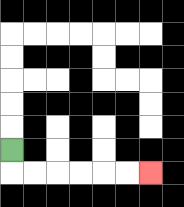{'start': '[0, 6]', 'end': '[6, 7]', 'path_directions': 'D,R,R,R,R,R,R', 'path_coordinates': '[[0, 6], [0, 7], [1, 7], [2, 7], [3, 7], [4, 7], [5, 7], [6, 7]]'}